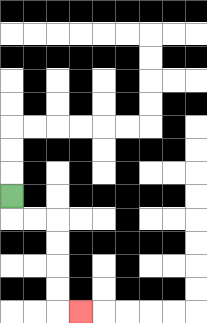{'start': '[0, 8]', 'end': '[3, 13]', 'path_directions': 'D,R,R,D,D,D,D,R', 'path_coordinates': '[[0, 8], [0, 9], [1, 9], [2, 9], [2, 10], [2, 11], [2, 12], [2, 13], [3, 13]]'}